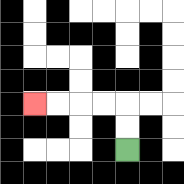{'start': '[5, 6]', 'end': '[1, 4]', 'path_directions': 'U,U,L,L,L,L', 'path_coordinates': '[[5, 6], [5, 5], [5, 4], [4, 4], [3, 4], [2, 4], [1, 4]]'}